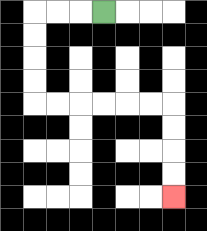{'start': '[4, 0]', 'end': '[7, 8]', 'path_directions': 'L,L,L,D,D,D,D,R,R,R,R,R,R,D,D,D,D', 'path_coordinates': '[[4, 0], [3, 0], [2, 0], [1, 0], [1, 1], [1, 2], [1, 3], [1, 4], [2, 4], [3, 4], [4, 4], [5, 4], [6, 4], [7, 4], [7, 5], [7, 6], [7, 7], [7, 8]]'}